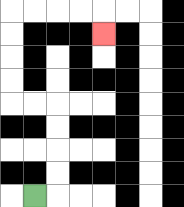{'start': '[1, 8]', 'end': '[4, 1]', 'path_directions': 'R,U,U,U,U,L,L,U,U,U,U,R,R,R,R,D', 'path_coordinates': '[[1, 8], [2, 8], [2, 7], [2, 6], [2, 5], [2, 4], [1, 4], [0, 4], [0, 3], [0, 2], [0, 1], [0, 0], [1, 0], [2, 0], [3, 0], [4, 0], [4, 1]]'}